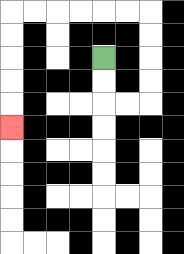{'start': '[4, 2]', 'end': '[0, 5]', 'path_directions': 'D,D,R,R,U,U,U,U,L,L,L,L,L,L,D,D,D,D,D', 'path_coordinates': '[[4, 2], [4, 3], [4, 4], [5, 4], [6, 4], [6, 3], [6, 2], [6, 1], [6, 0], [5, 0], [4, 0], [3, 0], [2, 0], [1, 0], [0, 0], [0, 1], [0, 2], [0, 3], [0, 4], [0, 5]]'}